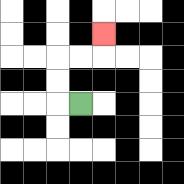{'start': '[3, 4]', 'end': '[4, 1]', 'path_directions': 'L,U,U,R,R,U', 'path_coordinates': '[[3, 4], [2, 4], [2, 3], [2, 2], [3, 2], [4, 2], [4, 1]]'}